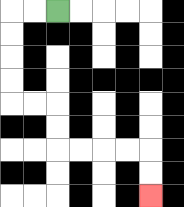{'start': '[2, 0]', 'end': '[6, 8]', 'path_directions': 'L,L,D,D,D,D,R,R,D,D,R,R,R,R,D,D', 'path_coordinates': '[[2, 0], [1, 0], [0, 0], [0, 1], [0, 2], [0, 3], [0, 4], [1, 4], [2, 4], [2, 5], [2, 6], [3, 6], [4, 6], [5, 6], [6, 6], [6, 7], [6, 8]]'}